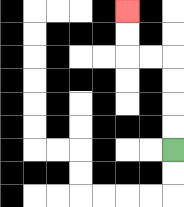{'start': '[7, 6]', 'end': '[5, 0]', 'path_directions': 'U,U,U,U,L,L,U,U', 'path_coordinates': '[[7, 6], [7, 5], [7, 4], [7, 3], [7, 2], [6, 2], [5, 2], [5, 1], [5, 0]]'}